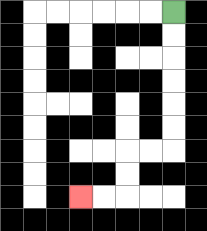{'start': '[7, 0]', 'end': '[3, 8]', 'path_directions': 'D,D,D,D,D,D,L,L,D,D,L,L', 'path_coordinates': '[[7, 0], [7, 1], [7, 2], [7, 3], [7, 4], [7, 5], [7, 6], [6, 6], [5, 6], [5, 7], [5, 8], [4, 8], [3, 8]]'}